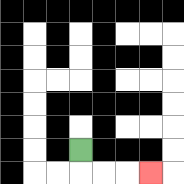{'start': '[3, 6]', 'end': '[6, 7]', 'path_directions': 'D,R,R,R', 'path_coordinates': '[[3, 6], [3, 7], [4, 7], [5, 7], [6, 7]]'}